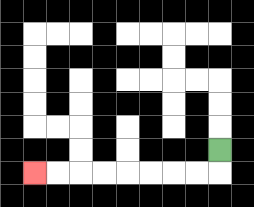{'start': '[9, 6]', 'end': '[1, 7]', 'path_directions': 'D,L,L,L,L,L,L,L,L', 'path_coordinates': '[[9, 6], [9, 7], [8, 7], [7, 7], [6, 7], [5, 7], [4, 7], [3, 7], [2, 7], [1, 7]]'}